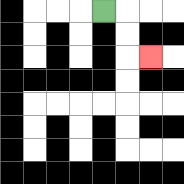{'start': '[4, 0]', 'end': '[6, 2]', 'path_directions': 'R,D,D,R', 'path_coordinates': '[[4, 0], [5, 0], [5, 1], [5, 2], [6, 2]]'}